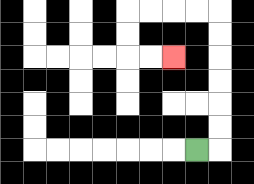{'start': '[8, 6]', 'end': '[7, 2]', 'path_directions': 'R,U,U,U,U,U,U,L,L,L,L,D,D,R,R', 'path_coordinates': '[[8, 6], [9, 6], [9, 5], [9, 4], [9, 3], [9, 2], [9, 1], [9, 0], [8, 0], [7, 0], [6, 0], [5, 0], [5, 1], [5, 2], [6, 2], [7, 2]]'}